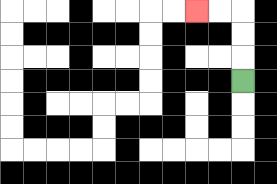{'start': '[10, 3]', 'end': '[8, 0]', 'path_directions': 'U,U,U,L,L', 'path_coordinates': '[[10, 3], [10, 2], [10, 1], [10, 0], [9, 0], [8, 0]]'}